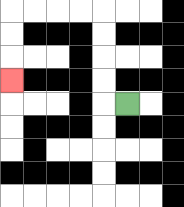{'start': '[5, 4]', 'end': '[0, 3]', 'path_directions': 'L,U,U,U,U,L,L,L,L,D,D,D', 'path_coordinates': '[[5, 4], [4, 4], [4, 3], [4, 2], [4, 1], [4, 0], [3, 0], [2, 0], [1, 0], [0, 0], [0, 1], [0, 2], [0, 3]]'}